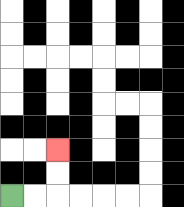{'start': '[0, 8]', 'end': '[2, 6]', 'path_directions': 'R,R,U,U', 'path_coordinates': '[[0, 8], [1, 8], [2, 8], [2, 7], [2, 6]]'}